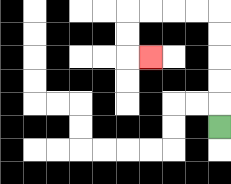{'start': '[9, 5]', 'end': '[6, 2]', 'path_directions': 'U,U,U,U,U,L,L,L,L,D,D,R', 'path_coordinates': '[[9, 5], [9, 4], [9, 3], [9, 2], [9, 1], [9, 0], [8, 0], [7, 0], [6, 0], [5, 0], [5, 1], [5, 2], [6, 2]]'}